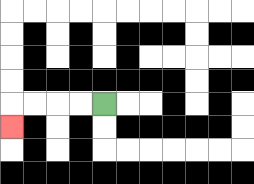{'start': '[4, 4]', 'end': '[0, 5]', 'path_directions': 'L,L,L,L,D', 'path_coordinates': '[[4, 4], [3, 4], [2, 4], [1, 4], [0, 4], [0, 5]]'}